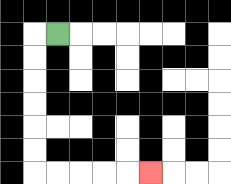{'start': '[2, 1]', 'end': '[6, 7]', 'path_directions': 'L,D,D,D,D,D,D,R,R,R,R,R', 'path_coordinates': '[[2, 1], [1, 1], [1, 2], [1, 3], [1, 4], [1, 5], [1, 6], [1, 7], [2, 7], [3, 7], [4, 7], [5, 7], [6, 7]]'}